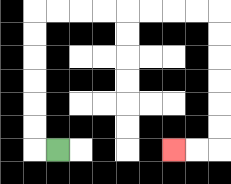{'start': '[2, 6]', 'end': '[7, 6]', 'path_directions': 'L,U,U,U,U,U,U,R,R,R,R,R,R,R,R,D,D,D,D,D,D,L,L', 'path_coordinates': '[[2, 6], [1, 6], [1, 5], [1, 4], [1, 3], [1, 2], [1, 1], [1, 0], [2, 0], [3, 0], [4, 0], [5, 0], [6, 0], [7, 0], [8, 0], [9, 0], [9, 1], [9, 2], [9, 3], [9, 4], [9, 5], [9, 6], [8, 6], [7, 6]]'}